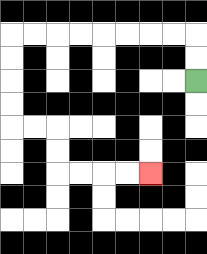{'start': '[8, 3]', 'end': '[6, 7]', 'path_directions': 'U,U,L,L,L,L,L,L,L,L,D,D,D,D,R,R,D,D,R,R,R,R', 'path_coordinates': '[[8, 3], [8, 2], [8, 1], [7, 1], [6, 1], [5, 1], [4, 1], [3, 1], [2, 1], [1, 1], [0, 1], [0, 2], [0, 3], [0, 4], [0, 5], [1, 5], [2, 5], [2, 6], [2, 7], [3, 7], [4, 7], [5, 7], [6, 7]]'}